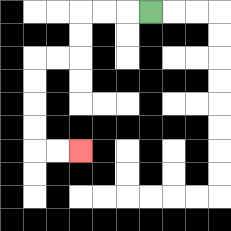{'start': '[6, 0]', 'end': '[3, 6]', 'path_directions': 'L,L,L,D,D,L,L,D,D,D,D,R,R', 'path_coordinates': '[[6, 0], [5, 0], [4, 0], [3, 0], [3, 1], [3, 2], [2, 2], [1, 2], [1, 3], [1, 4], [1, 5], [1, 6], [2, 6], [3, 6]]'}